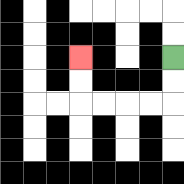{'start': '[7, 2]', 'end': '[3, 2]', 'path_directions': 'D,D,L,L,L,L,U,U', 'path_coordinates': '[[7, 2], [7, 3], [7, 4], [6, 4], [5, 4], [4, 4], [3, 4], [3, 3], [3, 2]]'}